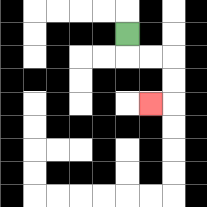{'start': '[5, 1]', 'end': '[6, 4]', 'path_directions': 'D,R,R,D,D,L', 'path_coordinates': '[[5, 1], [5, 2], [6, 2], [7, 2], [7, 3], [7, 4], [6, 4]]'}